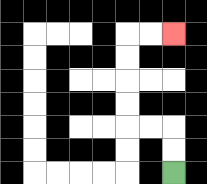{'start': '[7, 7]', 'end': '[7, 1]', 'path_directions': 'U,U,L,L,U,U,U,U,R,R', 'path_coordinates': '[[7, 7], [7, 6], [7, 5], [6, 5], [5, 5], [5, 4], [5, 3], [5, 2], [5, 1], [6, 1], [7, 1]]'}